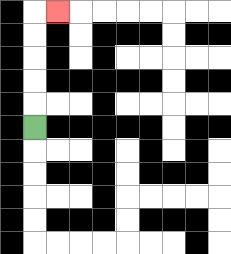{'start': '[1, 5]', 'end': '[2, 0]', 'path_directions': 'U,U,U,U,U,R', 'path_coordinates': '[[1, 5], [1, 4], [1, 3], [1, 2], [1, 1], [1, 0], [2, 0]]'}